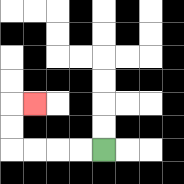{'start': '[4, 6]', 'end': '[1, 4]', 'path_directions': 'L,L,L,L,U,U,R', 'path_coordinates': '[[4, 6], [3, 6], [2, 6], [1, 6], [0, 6], [0, 5], [0, 4], [1, 4]]'}